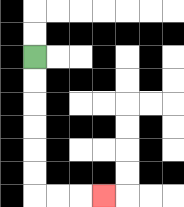{'start': '[1, 2]', 'end': '[4, 8]', 'path_directions': 'D,D,D,D,D,D,R,R,R', 'path_coordinates': '[[1, 2], [1, 3], [1, 4], [1, 5], [1, 6], [1, 7], [1, 8], [2, 8], [3, 8], [4, 8]]'}